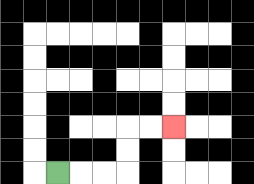{'start': '[2, 7]', 'end': '[7, 5]', 'path_directions': 'R,R,R,U,U,R,R', 'path_coordinates': '[[2, 7], [3, 7], [4, 7], [5, 7], [5, 6], [5, 5], [6, 5], [7, 5]]'}